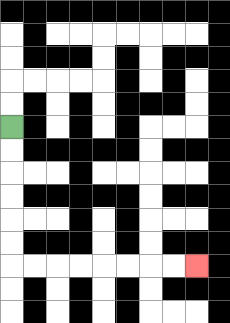{'start': '[0, 5]', 'end': '[8, 11]', 'path_directions': 'D,D,D,D,D,D,R,R,R,R,R,R,R,R', 'path_coordinates': '[[0, 5], [0, 6], [0, 7], [0, 8], [0, 9], [0, 10], [0, 11], [1, 11], [2, 11], [3, 11], [4, 11], [5, 11], [6, 11], [7, 11], [8, 11]]'}